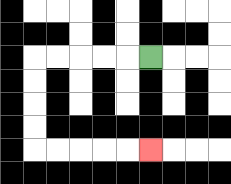{'start': '[6, 2]', 'end': '[6, 6]', 'path_directions': 'L,L,L,L,L,D,D,D,D,R,R,R,R,R', 'path_coordinates': '[[6, 2], [5, 2], [4, 2], [3, 2], [2, 2], [1, 2], [1, 3], [1, 4], [1, 5], [1, 6], [2, 6], [3, 6], [4, 6], [5, 6], [6, 6]]'}